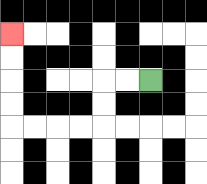{'start': '[6, 3]', 'end': '[0, 1]', 'path_directions': 'L,L,D,D,L,L,L,L,U,U,U,U', 'path_coordinates': '[[6, 3], [5, 3], [4, 3], [4, 4], [4, 5], [3, 5], [2, 5], [1, 5], [0, 5], [0, 4], [0, 3], [0, 2], [0, 1]]'}